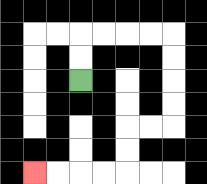{'start': '[3, 3]', 'end': '[1, 7]', 'path_directions': 'U,U,R,R,R,R,D,D,D,D,L,L,D,D,L,L,L,L', 'path_coordinates': '[[3, 3], [3, 2], [3, 1], [4, 1], [5, 1], [6, 1], [7, 1], [7, 2], [7, 3], [7, 4], [7, 5], [6, 5], [5, 5], [5, 6], [5, 7], [4, 7], [3, 7], [2, 7], [1, 7]]'}